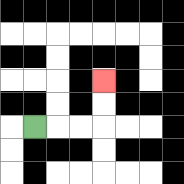{'start': '[1, 5]', 'end': '[4, 3]', 'path_directions': 'R,R,R,U,U', 'path_coordinates': '[[1, 5], [2, 5], [3, 5], [4, 5], [4, 4], [4, 3]]'}